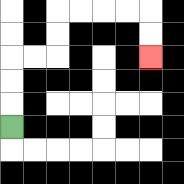{'start': '[0, 5]', 'end': '[6, 2]', 'path_directions': 'U,U,U,R,R,U,U,R,R,R,R,D,D', 'path_coordinates': '[[0, 5], [0, 4], [0, 3], [0, 2], [1, 2], [2, 2], [2, 1], [2, 0], [3, 0], [4, 0], [5, 0], [6, 0], [6, 1], [6, 2]]'}